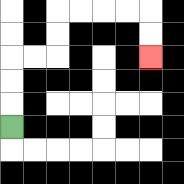{'start': '[0, 5]', 'end': '[6, 2]', 'path_directions': 'U,U,U,R,R,U,U,R,R,R,R,D,D', 'path_coordinates': '[[0, 5], [0, 4], [0, 3], [0, 2], [1, 2], [2, 2], [2, 1], [2, 0], [3, 0], [4, 0], [5, 0], [6, 0], [6, 1], [6, 2]]'}